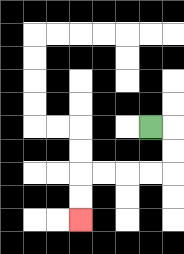{'start': '[6, 5]', 'end': '[3, 9]', 'path_directions': 'R,D,D,L,L,L,L,D,D', 'path_coordinates': '[[6, 5], [7, 5], [7, 6], [7, 7], [6, 7], [5, 7], [4, 7], [3, 7], [3, 8], [3, 9]]'}